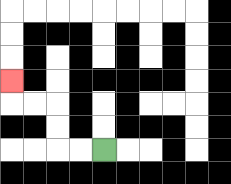{'start': '[4, 6]', 'end': '[0, 3]', 'path_directions': 'L,L,U,U,L,L,U', 'path_coordinates': '[[4, 6], [3, 6], [2, 6], [2, 5], [2, 4], [1, 4], [0, 4], [0, 3]]'}